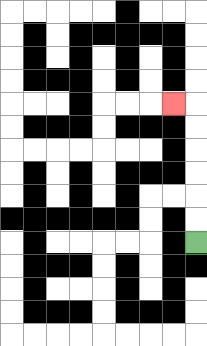{'start': '[8, 10]', 'end': '[7, 4]', 'path_directions': 'U,U,U,U,U,U,L', 'path_coordinates': '[[8, 10], [8, 9], [8, 8], [8, 7], [8, 6], [8, 5], [8, 4], [7, 4]]'}